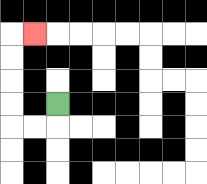{'start': '[2, 4]', 'end': '[1, 1]', 'path_directions': 'D,L,L,U,U,U,U,R', 'path_coordinates': '[[2, 4], [2, 5], [1, 5], [0, 5], [0, 4], [0, 3], [0, 2], [0, 1], [1, 1]]'}